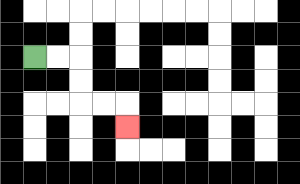{'start': '[1, 2]', 'end': '[5, 5]', 'path_directions': 'R,R,D,D,R,R,D', 'path_coordinates': '[[1, 2], [2, 2], [3, 2], [3, 3], [3, 4], [4, 4], [5, 4], [5, 5]]'}